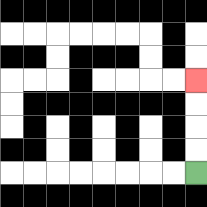{'start': '[8, 7]', 'end': '[8, 3]', 'path_directions': 'U,U,U,U', 'path_coordinates': '[[8, 7], [8, 6], [8, 5], [8, 4], [8, 3]]'}